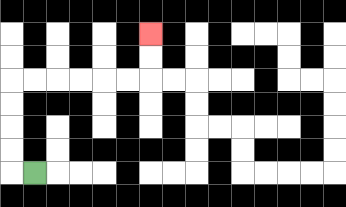{'start': '[1, 7]', 'end': '[6, 1]', 'path_directions': 'L,U,U,U,U,R,R,R,R,R,R,U,U', 'path_coordinates': '[[1, 7], [0, 7], [0, 6], [0, 5], [0, 4], [0, 3], [1, 3], [2, 3], [3, 3], [4, 3], [5, 3], [6, 3], [6, 2], [6, 1]]'}